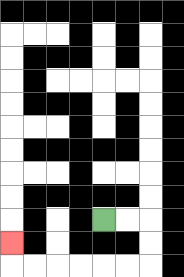{'start': '[4, 9]', 'end': '[0, 10]', 'path_directions': 'R,R,D,D,L,L,L,L,L,L,U', 'path_coordinates': '[[4, 9], [5, 9], [6, 9], [6, 10], [6, 11], [5, 11], [4, 11], [3, 11], [2, 11], [1, 11], [0, 11], [0, 10]]'}